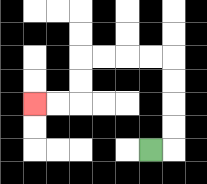{'start': '[6, 6]', 'end': '[1, 4]', 'path_directions': 'R,U,U,U,U,L,L,L,L,D,D,L,L', 'path_coordinates': '[[6, 6], [7, 6], [7, 5], [7, 4], [7, 3], [7, 2], [6, 2], [5, 2], [4, 2], [3, 2], [3, 3], [3, 4], [2, 4], [1, 4]]'}